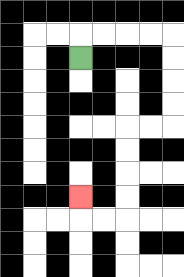{'start': '[3, 2]', 'end': '[3, 8]', 'path_directions': 'U,R,R,R,R,D,D,D,D,L,L,D,D,D,D,L,L,U', 'path_coordinates': '[[3, 2], [3, 1], [4, 1], [5, 1], [6, 1], [7, 1], [7, 2], [7, 3], [7, 4], [7, 5], [6, 5], [5, 5], [5, 6], [5, 7], [5, 8], [5, 9], [4, 9], [3, 9], [3, 8]]'}